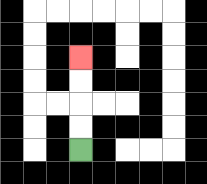{'start': '[3, 6]', 'end': '[3, 2]', 'path_directions': 'U,U,U,U', 'path_coordinates': '[[3, 6], [3, 5], [3, 4], [3, 3], [3, 2]]'}